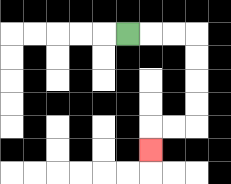{'start': '[5, 1]', 'end': '[6, 6]', 'path_directions': 'R,R,R,D,D,D,D,L,L,D', 'path_coordinates': '[[5, 1], [6, 1], [7, 1], [8, 1], [8, 2], [8, 3], [8, 4], [8, 5], [7, 5], [6, 5], [6, 6]]'}